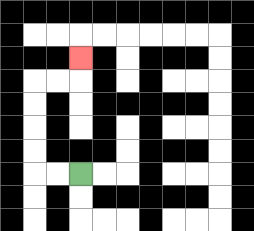{'start': '[3, 7]', 'end': '[3, 2]', 'path_directions': 'L,L,U,U,U,U,R,R,U', 'path_coordinates': '[[3, 7], [2, 7], [1, 7], [1, 6], [1, 5], [1, 4], [1, 3], [2, 3], [3, 3], [3, 2]]'}